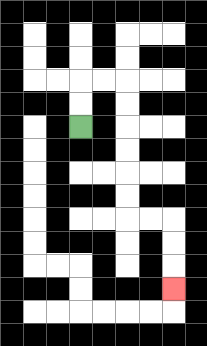{'start': '[3, 5]', 'end': '[7, 12]', 'path_directions': 'U,U,R,R,D,D,D,D,D,D,R,R,D,D,D', 'path_coordinates': '[[3, 5], [3, 4], [3, 3], [4, 3], [5, 3], [5, 4], [5, 5], [5, 6], [5, 7], [5, 8], [5, 9], [6, 9], [7, 9], [7, 10], [7, 11], [7, 12]]'}